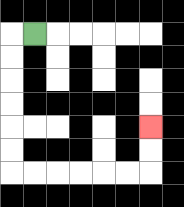{'start': '[1, 1]', 'end': '[6, 5]', 'path_directions': 'L,D,D,D,D,D,D,R,R,R,R,R,R,U,U', 'path_coordinates': '[[1, 1], [0, 1], [0, 2], [0, 3], [0, 4], [0, 5], [0, 6], [0, 7], [1, 7], [2, 7], [3, 7], [4, 7], [5, 7], [6, 7], [6, 6], [6, 5]]'}